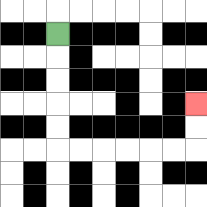{'start': '[2, 1]', 'end': '[8, 4]', 'path_directions': 'D,D,D,D,D,R,R,R,R,R,R,U,U', 'path_coordinates': '[[2, 1], [2, 2], [2, 3], [2, 4], [2, 5], [2, 6], [3, 6], [4, 6], [5, 6], [6, 6], [7, 6], [8, 6], [8, 5], [8, 4]]'}